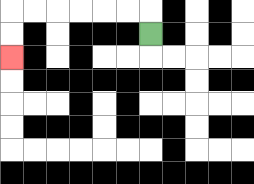{'start': '[6, 1]', 'end': '[0, 2]', 'path_directions': 'U,L,L,L,L,L,L,D,D', 'path_coordinates': '[[6, 1], [6, 0], [5, 0], [4, 0], [3, 0], [2, 0], [1, 0], [0, 0], [0, 1], [0, 2]]'}